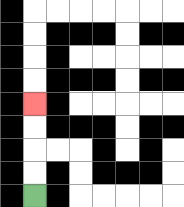{'start': '[1, 8]', 'end': '[1, 4]', 'path_directions': 'U,U,U,U', 'path_coordinates': '[[1, 8], [1, 7], [1, 6], [1, 5], [1, 4]]'}